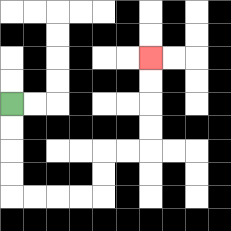{'start': '[0, 4]', 'end': '[6, 2]', 'path_directions': 'D,D,D,D,R,R,R,R,U,U,R,R,U,U,U,U', 'path_coordinates': '[[0, 4], [0, 5], [0, 6], [0, 7], [0, 8], [1, 8], [2, 8], [3, 8], [4, 8], [4, 7], [4, 6], [5, 6], [6, 6], [6, 5], [6, 4], [6, 3], [6, 2]]'}